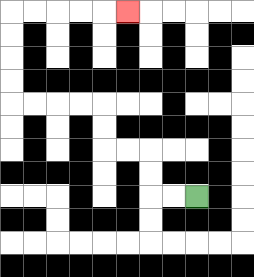{'start': '[8, 8]', 'end': '[5, 0]', 'path_directions': 'L,L,U,U,L,L,U,U,L,L,L,L,U,U,U,U,R,R,R,R,R', 'path_coordinates': '[[8, 8], [7, 8], [6, 8], [6, 7], [6, 6], [5, 6], [4, 6], [4, 5], [4, 4], [3, 4], [2, 4], [1, 4], [0, 4], [0, 3], [0, 2], [0, 1], [0, 0], [1, 0], [2, 0], [3, 0], [4, 0], [5, 0]]'}